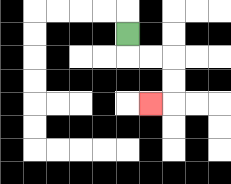{'start': '[5, 1]', 'end': '[6, 4]', 'path_directions': 'D,R,R,D,D,L', 'path_coordinates': '[[5, 1], [5, 2], [6, 2], [7, 2], [7, 3], [7, 4], [6, 4]]'}